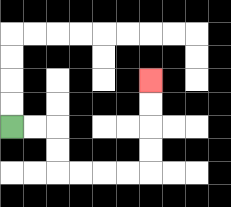{'start': '[0, 5]', 'end': '[6, 3]', 'path_directions': 'R,R,D,D,R,R,R,R,U,U,U,U', 'path_coordinates': '[[0, 5], [1, 5], [2, 5], [2, 6], [2, 7], [3, 7], [4, 7], [5, 7], [6, 7], [6, 6], [6, 5], [6, 4], [6, 3]]'}